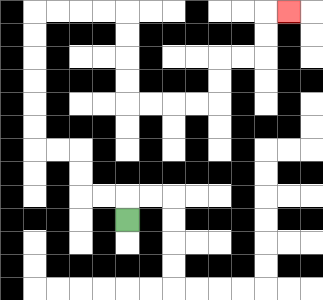{'start': '[5, 9]', 'end': '[12, 0]', 'path_directions': 'U,L,L,U,U,L,L,U,U,U,U,U,U,R,R,R,R,D,D,D,D,R,R,R,R,U,U,R,R,U,U,R', 'path_coordinates': '[[5, 9], [5, 8], [4, 8], [3, 8], [3, 7], [3, 6], [2, 6], [1, 6], [1, 5], [1, 4], [1, 3], [1, 2], [1, 1], [1, 0], [2, 0], [3, 0], [4, 0], [5, 0], [5, 1], [5, 2], [5, 3], [5, 4], [6, 4], [7, 4], [8, 4], [9, 4], [9, 3], [9, 2], [10, 2], [11, 2], [11, 1], [11, 0], [12, 0]]'}